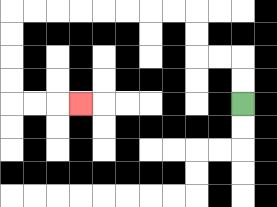{'start': '[10, 4]', 'end': '[3, 4]', 'path_directions': 'U,U,L,L,U,U,L,L,L,L,L,L,L,L,D,D,D,D,R,R,R', 'path_coordinates': '[[10, 4], [10, 3], [10, 2], [9, 2], [8, 2], [8, 1], [8, 0], [7, 0], [6, 0], [5, 0], [4, 0], [3, 0], [2, 0], [1, 0], [0, 0], [0, 1], [0, 2], [0, 3], [0, 4], [1, 4], [2, 4], [3, 4]]'}